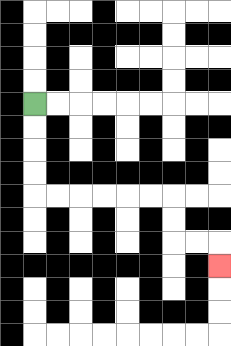{'start': '[1, 4]', 'end': '[9, 11]', 'path_directions': 'D,D,D,D,R,R,R,R,R,R,D,D,R,R,D', 'path_coordinates': '[[1, 4], [1, 5], [1, 6], [1, 7], [1, 8], [2, 8], [3, 8], [4, 8], [5, 8], [6, 8], [7, 8], [7, 9], [7, 10], [8, 10], [9, 10], [9, 11]]'}